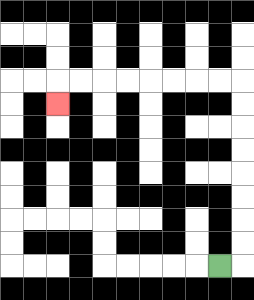{'start': '[9, 11]', 'end': '[2, 4]', 'path_directions': 'R,U,U,U,U,U,U,U,U,L,L,L,L,L,L,L,L,D', 'path_coordinates': '[[9, 11], [10, 11], [10, 10], [10, 9], [10, 8], [10, 7], [10, 6], [10, 5], [10, 4], [10, 3], [9, 3], [8, 3], [7, 3], [6, 3], [5, 3], [4, 3], [3, 3], [2, 3], [2, 4]]'}